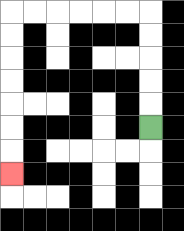{'start': '[6, 5]', 'end': '[0, 7]', 'path_directions': 'U,U,U,U,U,L,L,L,L,L,L,D,D,D,D,D,D,D', 'path_coordinates': '[[6, 5], [6, 4], [6, 3], [6, 2], [6, 1], [6, 0], [5, 0], [4, 0], [3, 0], [2, 0], [1, 0], [0, 0], [0, 1], [0, 2], [0, 3], [0, 4], [0, 5], [0, 6], [0, 7]]'}